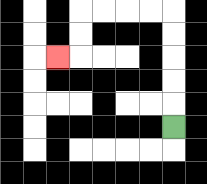{'start': '[7, 5]', 'end': '[2, 2]', 'path_directions': 'U,U,U,U,U,L,L,L,L,D,D,L', 'path_coordinates': '[[7, 5], [7, 4], [7, 3], [7, 2], [7, 1], [7, 0], [6, 0], [5, 0], [4, 0], [3, 0], [3, 1], [3, 2], [2, 2]]'}